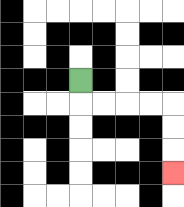{'start': '[3, 3]', 'end': '[7, 7]', 'path_directions': 'D,R,R,R,R,D,D,D', 'path_coordinates': '[[3, 3], [3, 4], [4, 4], [5, 4], [6, 4], [7, 4], [7, 5], [7, 6], [7, 7]]'}